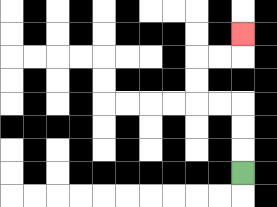{'start': '[10, 7]', 'end': '[10, 1]', 'path_directions': 'U,U,U,L,L,U,U,R,R,U', 'path_coordinates': '[[10, 7], [10, 6], [10, 5], [10, 4], [9, 4], [8, 4], [8, 3], [8, 2], [9, 2], [10, 2], [10, 1]]'}